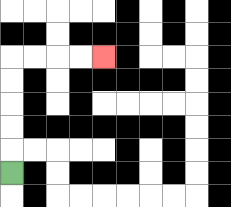{'start': '[0, 7]', 'end': '[4, 2]', 'path_directions': 'U,U,U,U,U,R,R,R,R', 'path_coordinates': '[[0, 7], [0, 6], [0, 5], [0, 4], [0, 3], [0, 2], [1, 2], [2, 2], [3, 2], [4, 2]]'}